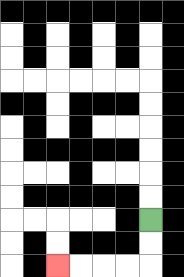{'start': '[6, 9]', 'end': '[2, 11]', 'path_directions': 'D,D,L,L,L,L', 'path_coordinates': '[[6, 9], [6, 10], [6, 11], [5, 11], [4, 11], [3, 11], [2, 11]]'}